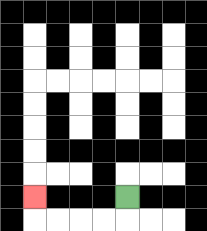{'start': '[5, 8]', 'end': '[1, 8]', 'path_directions': 'D,L,L,L,L,U', 'path_coordinates': '[[5, 8], [5, 9], [4, 9], [3, 9], [2, 9], [1, 9], [1, 8]]'}